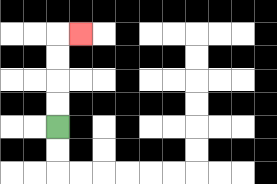{'start': '[2, 5]', 'end': '[3, 1]', 'path_directions': 'U,U,U,U,R', 'path_coordinates': '[[2, 5], [2, 4], [2, 3], [2, 2], [2, 1], [3, 1]]'}